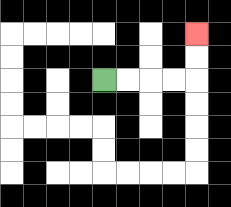{'start': '[4, 3]', 'end': '[8, 1]', 'path_directions': 'R,R,R,R,U,U', 'path_coordinates': '[[4, 3], [5, 3], [6, 3], [7, 3], [8, 3], [8, 2], [8, 1]]'}